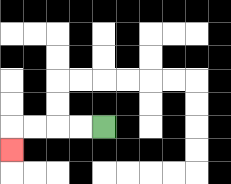{'start': '[4, 5]', 'end': '[0, 6]', 'path_directions': 'L,L,L,L,D', 'path_coordinates': '[[4, 5], [3, 5], [2, 5], [1, 5], [0, 5], [0, 6]]'}